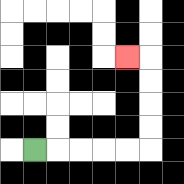{'start': '[1, 6]', 'end': '[5, 2]', 'path_directions': 'R,R,R,R,R,U,U,U,U,L', 'path_coordinates': '[[1, 6], [2, 6], [3, 6], [4, 6], [5, 6], [6, 6], [6, 5], [6, 4], [6, 3], [6, 2], [5, 2]]'}